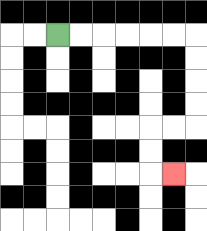{'start': '[2, 1]', 'end': '[7, 7]', 'path_directions': 'R,R,R,R,R,R,D,D,D,D,L,L,D,D,R', 'path_coordinates': '[[2, 1], [3, 1], [4, 1], [5, 1], [6, 1], [7, 1], [8, 1], [8, 2], [8, 3], [8, 4], [8, 5], [7, 5], [6, 5], [6, 6], [6, 7], [7, 7]]'}